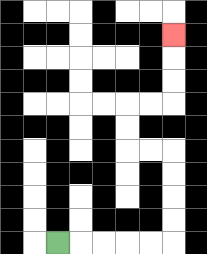{'start': '[2, 10]', 'end': '[7, 1]', 'path_directions': 'R,R,R,R,R,U,U,U,U,L,L,U,U,R,R,U,U,U', 'path_coordinates': '[[2, 10], [3, 10], [4, 10], [5, 10], [6, 10], [7, 10], [7, 9], [7, 8], [7, 7], [7, 6], [6, 6], [5, 6], [5, 5], [5, 4], [6, 4], [7, 4], [7, 3], [7, 2], [7, 1]]'}